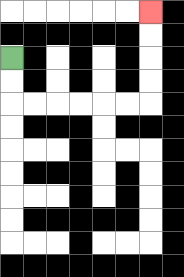{'start': '[0, 2]', 'end': '[6, 0]', 'path_directions': 'D,D,R,R,R,R,R,R,U,U,U,U', 'path_coordinates': '[[0, 2], [0, 3], [0, 4], [1, 4], [2, 4], [3, 4], [4, 4], [5, 4], [6, 4], [6, 3], [6, 2], [6, 1], [6, 0]]'}